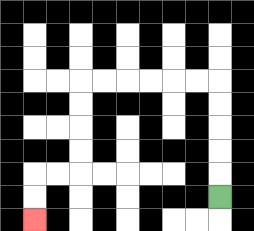{'start': '[9, 8]', 'end': '[1, 9]', 'path_directions': 'U,U,U,U,U,L,L,L,L,L,L,D,D,D,D,L,L,D,D', 'path_coordinates': '[[9, 8], [9, 7], [9, 6], [9, 5], [9, 4], [9, 3], [8, 3], [7, 3], [6, 3], [5, 3], [4, 3], [3, 3], [3, 4], [3, 5], [3, 6], [3, 7], [2, 7], [1, 7], [1, 8], [1, 9]]'}